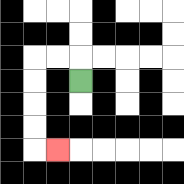{'start': '[3, 3]', 'end': '[2, 6]', 'path_directions': 'U,L,L,D,D,D,D,R', 'path_coordinates': '[[3, 3], [3, 2], [2, 2], [1, 2], [1, 3], [1, 4], [1, 5], [1, 6], [2, 6]]'}